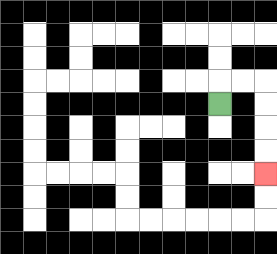{'start': '[9, 4]', 'end': '[11, 7]', 'path_directions': 'U,R,R,D,D,D,D', 'path_coordinates': '[[9, 4], [9, 3], [10, 3], [11, 3], [11, 4], [11, 5], [11, 6], [11, 7]]'}